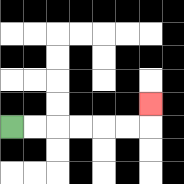{'start': '[0, 5]', 'end': '[6, 4]', 'path_directions': 'R,R,R,R,R,R,U', 'path_coordinates': '[[0, 5], [1, 5], [2, 5], [3, 5], [4, 5], [5, 5], [6, 5], [6, 4]]'}